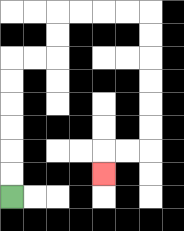{'start': '[0, 8]', 'end': '[4, 7]', 'path_directions': 'U,U,U,U,U,U,R,R,U,U,R,R,R,R,D,D,D,D,D,D,L,L,D', 'path_coordinates': '[[0, 8], [0, 7], [0, 6], [0, 5], [0, 4], [0, 3], [0, 2], [1, 2], [2, 2], [2, 1], [2, 0], [3, 0], [4, 0], [5, 0], [6, 0], [6, 1], [6, 2], [6, 3], [6, 4], [6, 5], [6, 6], [5, 6], [4, 6], [4, 7]]'}